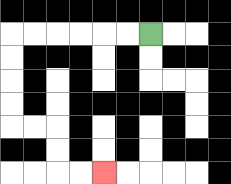{'start': '[6, 1]', 'end': '[4, 7]', 'path_directions': 'L,L,L,L,L,L,D,D,D,D,R,R,D,D,R,R', 'path_coordinates': '[[6, 1], [5, 1], [4, 1], [3, 1], [2, 1], [1, 1], [0, 1], [0, 2], [0, 3], [0, 4], [0, 5], [1, 5], [2, 5], [2, 6], [2, 7], [3, 7], [4, 7]]'}